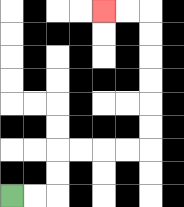{'start': '[0, 8]', 'end': '[4, 0]', 'path_directions': 'R,R,U,U,R,R,R,R,U,U,U,U,U,U,L,L', 'path_coordinates': '[[0, 8], [1, 8], [2, 8], [2, 7], [2, 6], [3, 6], [4, 6], [5, 6], [6, 6], [6, 5], [6, 4], [6, 3], [6, 2], [6, 1], [6, 0], [5, 0], [4, 0]]'}